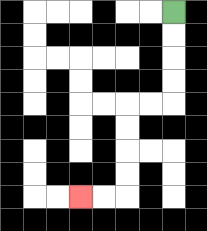{'start': '[7, 0]', 'end': '[3, 8]', 'path_directions': 'D,D,D,D,L,L,D,D,D,D,L,L', 'path_coordinates': '[[7, 0], [7, 1], [7, 2], [7, 3], [7, 4], [6, 4], [5, 4], [5, 5], [5, 6], [5, 7], [5, 8], [4, 8], [3, 8]]'}